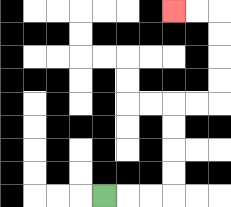{'start': '[4, 8]', 'end': '[7, 0]', 'path_directions': 'R,R,R,U,U,U,U,R,R,U,U,U,U,L,L', 'path_coordinates': '[[4, 8], [5, 8], [6, 8], [7, 8], [7, 7], [7, 6], [7, 5], [7, 4], [8, 4], [9, 4], [9, 3], [9, 2], [9, 1], [9, 0], [8, 0], [7, 0]]'}